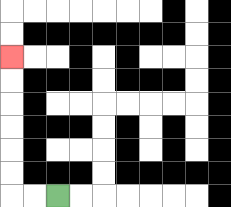{'start': '[2, 8]', 'end': '[0, 2]', 'path_directions': 'L,L,U,U,U,U,U,U', 'path_coordinates': '[[2, 8], [1, 8], [0, 8], [0, 7], [0, 6], [0, 5], [0, 4], [0, 3], [0, 2]]'}